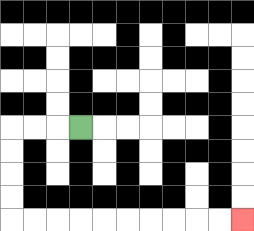{'start': '[3, 5]', 'end': '[10, 9]', 'path_directions': 'L,L,L,D,D,D,D,R,R,R,R,R,R,R,R,R,R', 'path_coordinates': '[[3, 5], [2, 5], [1, 5], [0, 5], [0, 6], [0, 7], [0, 8], [0, 9], [1, 9], [2, 9], [3, 9], [4, 9], [5, 9], [6, 9], [7, 9], [8, 9], [9, 9], [10, 9]]'}